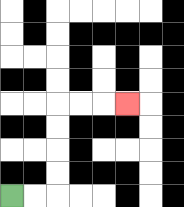{'start': '[0, 8]', 'end': '[5, 4]', 'path_directions': 'R,R,U,U,U,U,R,R,R', 'path_coordinates': '[[0, 8], [1, 8], [2, 8], [2, 7], [2, 6], [2, 5], [2, 4], [3, 4], [4, 4], [5, 4]]'}